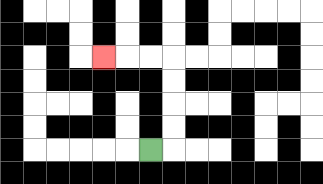{'start': '[6, 6]', 'end': '[4, 2]', 'path_directions': 'R,U,U,U,U,L,L,L', 'path_coordinates': '[[6, 6], [7, 6], [7, 5], [7, 4], [7, 3], [7, 2], [6, 2], [5, 2], [4, 2]]'}